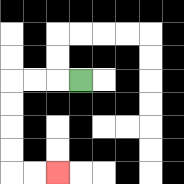{'start': '[3, 3]', 'end': '[2, 7]', 'path_directions': 'L,L,L,D,D,D,D,R,R', 'path_coordinates': '[[3, 3], [2, 3], [1, 3], [0, 3], [0, 4], [0, 5], [0, 6], [0, 7], [1, 7], [2, 7]]'}